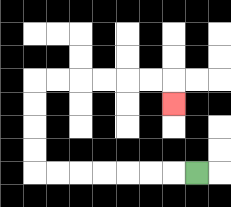{'start': '[8, 7]', 'end': '[7, 4]', 'path_directions': 'L,L,L,L,L,L,L,U,U,U,U,R,R,R,R,R,R,D', 'path_coordinates': '[[8, 7], [7, 7], [6, 7], [5, 7], [4, 7], [3, 7], [2, 7], [1, 7], [1, 6], [1, 5], [1, 4], [1, 3], [2, 3], [3, 3], [4, 3], [5, 3], [6, 3], [7, 3], [7, 4]]'}